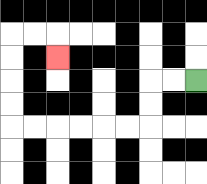{'start': '[8, 3]', 'end': '[2, 2]', 'path_directions': 'L,L,D,D,L,L,L,L,L,L,U,U,U,U,R,R,D', 'path_coordinates': '[[8, 3], [7, 3], [6, 3], [6, 4], [6, 5], [5, 5], [4, 5], [3, 5], [2, 5], [1, 5], [0, 5], [0, 4], [0, 3], [0, 2], [0, 1], [1, 1], [2, 1], [2, 2]]'}